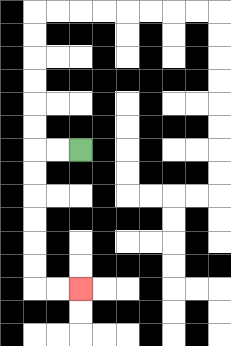{'start': '[3, 6]', 'end': '[3, 12]', 'path_directions': 'L,L,D,D,D,D,D,D,R,R', 'path_coordinates': '[[3, 6], [2, 6], [1, 6], [1, 7], [1, 8], [1, 9], [1, 10], [1, 11], [1, 12], [2, 12], [3, 12]]'}